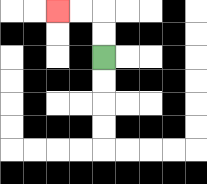{'start': '[4, 2]', 'end': '[2, 0]', 'path_directions': 'U,U,L,L', 'path_coordinates': '[[4, 2], [4, 1], [4, 0], [3, 0], [2, 0]]'}